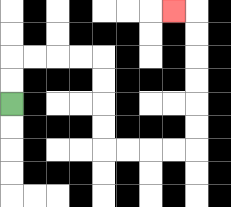{'start': '[0, 4]', 'end': '[7, 0]', 'path_directions': 'U,U,R,R,R,R,D,D,D,D,R,R,R,R,U,U,U,U,U,U,L', 'path_coordinates': '[[0, 4], [0, 3], [0, 2], [1, 2], [2, 2], [3, 2], [4, 2], [4, 3], [4, 4], [4, 5], [4, 6], [5, 6], [6, 6], [7, 6], [8, 6], [8, 5], [8, 4], [8, 3], [8, 2], [8, 1], [8, 0], [7, 0]]'}